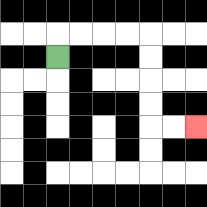{'start': '[2, 2]', 'end': '[8, 5]', 'path_directions': 'U,R,R,R,R,D,D,D,D,R,R', 'path_coordinates': '[[2, 2], [2, 1], [3, 1], [4, 1], [5, 1], [6, 1], [6, 2], [6, 3], [6, 4], [6, 5], [7, 5], [8, 5]]'}